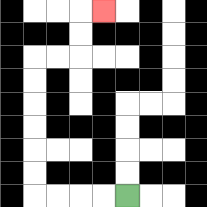{'start': '[5, 8]', 'end': '[4, 0]', 'path_directions': 'L,L,L,L,U,U,U,U,U,U,R,R,U,U,R', 'path_coordinates': '[[5, 8], [4, 8], [3, 8], [2, 8], [1, 8], [1, 7], [1, 6], [1, 5], [1, 4], [1, 3], [1, 2], [2, 2], [3, 2], [3, 1], [3, 0], [4, 0]]'}